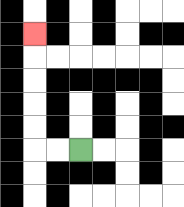{'start': '[3, 6]', 'end': '[1, 1]', 'path_directions': 'L,L,U,U,U,U,U', 'path_coordinates': '[[3, 6], [2, 6], [1, 6], [1, 5], [1, 4], [1, 3], [1, 2], [1, 1]]'}